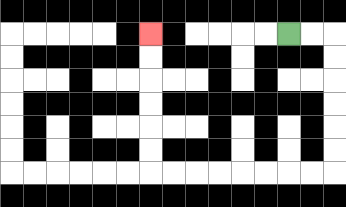{'start': '[12, 1]', 'end': '[6, 1]', 'path_directions': 'R,R,D,D,D,D,D,D,L,L,L,L,L,L,L,L,U,U,U,U,U,U', 'path_coordinates': '[[12, 1], [13, 1], [14, 1], [14, 2], [14, 3], [14, 4], [14, 5], [14, 6], [14, 7], [13, 7], [12, 7], [11, 7], [10, 7], [9, 7], [8, 7], [7, 7], [6, 7], [6, 6], [6, 5], [6, 4], [6, 3], [6, 2], [6, 1]]'}